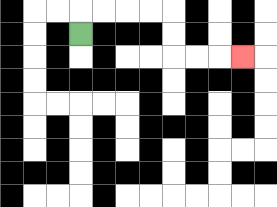{'start': '[3, 1]', 'end': '[10, 2]', 'path_directions': 'U,R,R,R,R,D,D,R,R,R', 'path_coordinates': '[[3, 1], [3, 0], [4, 0], [5, 0], [6, 0], [7, 0], [7, 1], [7, 2], [8, 2], [9, 2], [10, 2]]'}